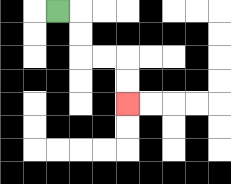{'start': '[2, 0]', 'end': '[5, 4]', 'path_directions': 'R,D,D,R,R,D,D', 'path_coordinates': '[[2, 0], [3, 0], [3, 1], [3, 2], [4, 2], [5, 2], [5, 3], [5, 4]]'}